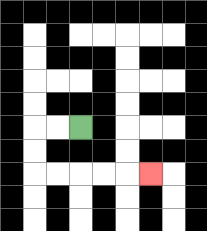{'start': '[3, 5]', 'end': '[6, 7]', 'path_directions': 'L,L,D,D,R,R,R,R,R', 'path_coordinates': '[[3, 5], [2, 5], [1, 5], [1, 6], [1, 7], [2, 7], [3, 7], [4, 7], [5, 7], [6, 7]]'}